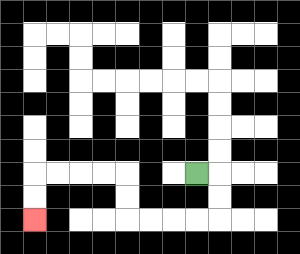{'start': '[8, 7]', 'end': '[1, 9]', 'path_directions': 'R,D,D,L,L,L,L,U,U,L,L,L,L,D,D', 'path_coordinates': '[[8, 7], [9, 7], [9, 8], [9, 9], [8, 9], [7, 9], [6, 9], [5, 9], [5, 8], [5, 7], [4, 7], [3, 7], [2, 7], [1, 7], [1, 8], [1, 9]]'}